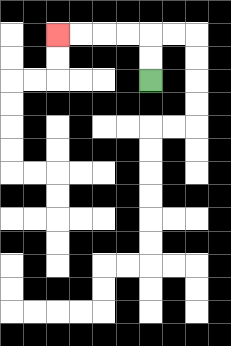{'start': '[6, 3]', 'end': '[2, 1]', 'path_directions': 'U,U,L,L,L,L', 'path_coordinates': '[[6, 3], [6, 2], [6, 1], [5, 1], [4, 1], [3, 1], [2, 1]]'}